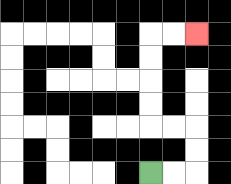{'start': '[6, 7]', 'end': '[8, 1]', 'path_directions': 'R,R,U,U,L,L,U,U,U,U,R,R', 'path_coordinates': '[[6, 7], [7, 7], [8, 7], [8, 6], [8, 5], [7, 5], [6, 5], [6, 4], [6, 3], [6, 2], [6, 1], [7, 1], [8, 1]]'}